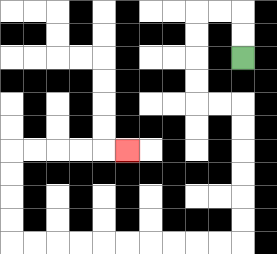{'start': '[10, 2]', 'end': '[5, 6]', 'path_directions': 'U,U,L,L,D,D,D,D,R,R,D,D,D,D,D,D,L,L,L,L,L,L,L,L,L,L,U,U,U,U,R,R,R,R,R', 'path_coordinates': '[[10, 2], [10, 1], [10, 0], [9, 0], [8, 0], [8, 1], [8, 2], [8, 3], [8, 4], [9, 4], [10, 4], [10, 5], [10, 6], [10, 7], [10, 8], [10, 9], [10, 10], [9, 10], [8, 10], [7, 10], [6, 10], [5, 10], [4, 10], [3, 10], [2, 10], [1, 10], [0, 10], [0, 9], [0, 8], [0, 7], [0, 6], [1, 6], [2, 6], [3, 6], [4, 6], [5, 6]]'}